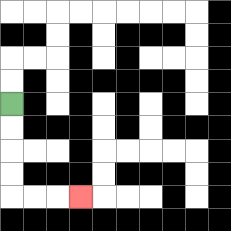{'start': '[0, 4]', 'end': '[3, 8]', 'path_directions': 'D,D,D,D,R,R,R', 'path_coordinates': '[[0, 4], [0, 5], [0, 6], [0, 7], [0, 8], [1, 8], [2, 8], [3, 8]]'}